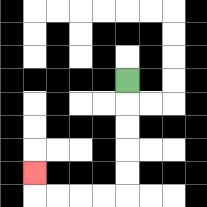{'start': '[5, 3]', 'end': '[1, 7]', 'path_directions': 'D,D,D,D,D,L,L,L,L,U', 'path_coordinates': '[[5, 3], [5, 4], [5, 5], [5, 6], [5, 7], [5, 8], [4, 8], [3, 8], [2, 8], [1, 8], [1, 7]]'}